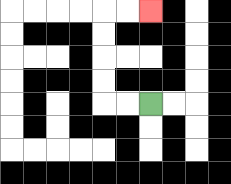{'start': '[6, 4]', 'end': '[6, 0]', 'path_directions': 'L,L,U,U,U,U,R,R', 'path_coordinates': '[[6, 4], [5, 4], [4, 4], [4, 3], [4, 2], [4, 1], [4, 0], [5, 0], [6, 0]]'}